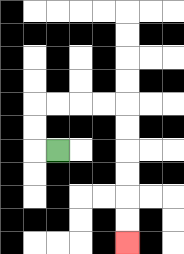{'start': '[2, 6]', 'end': '[5, 10]', 'path_directions': 'L,U,U,R,R,R,R,D,D,D,D,D,D', 'path_coordinates': '[[2, 6], [1, 6], [1, 5], [1, 4], [2, 4], [3, 4], [4, 4], [5, 4], [5, 5], [5, 6], [5, 7], [5, 8], [5, 9], [5, 10]]'}